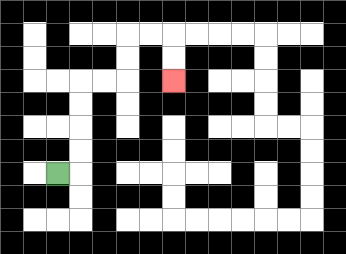{'start': '[2, 7]', 'end': '[7, 3]', 'path_directions': 'R,U,U,U,U,R,R,U,U,R,R,D,D', 'path_coordinates': '[[2, 7], [3, 7], [3, 6], [3, 5], [3, 4], [3, 3], [4, 3], [5, 3], [5, 2], [5, 1], [6, 1], [7, 1], [7, 2], [7, 3]]'}